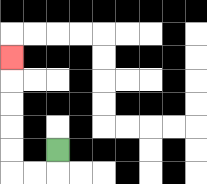{'start': '[2, 6]', 'end': '[0, 2]', 'path_directions': 'D,L,L,U,U,U,U,U', 'path_coordinates': '[[2, 6], [2, 7], [1, 7], [0, 7], [0, 6], [0, 5], [0, 4], [0, 3], [0, 2]]'}